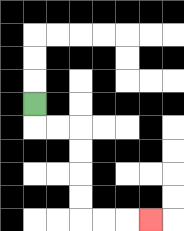{'start': '[1, 4]', 'end': '[6, 9]', 'path_directions': 'D,R,R,D,D,D,D,R,R,R', 'path_coordinates': '[[1, 4], [1, 5], [2, 5], [3, 5], [3, 6], [3, 7], [3, 8], [3, 9], [4, 9], [5, 9], [6, 9]]'}